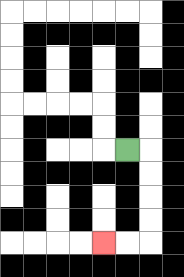{'start': '[5, 6]', 'end': '[4, 10]', 'path_directions': 'R,D,D,D,D,L,L', 'path_coordinates': '[[5, 6], [6, 6], [6, 7], [6, 8], [6, 9], [6, 10], [5, 10], [4, 10]]'}